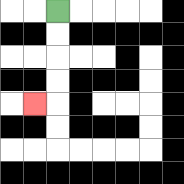{'start': '[2, 0]', 'end': '[1, 4]', 'path_directions': 'D,D,D,D,L', 'path_coordinates': '[[2, 0], [2, 1], [2, 2], [2, 3], [2, 4], [1, 4]]'}